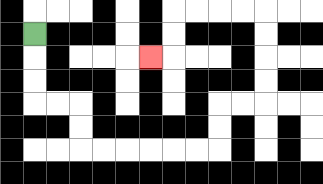{'start': '[1, 1]', 'end': '[6, 2]', 'path_directions': 'D,D,D,R,R,D,D,R,R,R,R,R,R,U,U,R,R,U,U,U,U,L,L,L,L,D,D,L', 'path_coordinates': '[[1, 1], [1, 2], [1, 3], [1, 4], [2, 4], [3, 4], [3, 5], [3, 6], [4, 6], [5, 6], [6, 6], [7, 6], [8, 6], [9, 6], [9, 5], [9, 4], [10, 4], [11, 4], [11, 3], [11, 2], [11, 1], [11, 0], [10, 0], [9, 0], [8, 0], [7, 0], [7, 1], [7, 2], [6, 2]]'}